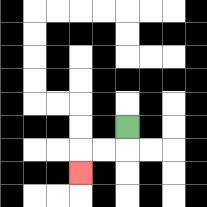{'start': '[5, 5]', 'end': '[3, 7]', 'path_directions': 'D,L,L,D', 'path_coordinates': '[[5, 5], [5, 6], [4, 6], [3, 6], [3, 7]]'}